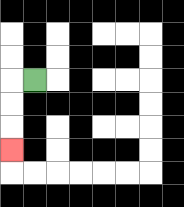{'start': '[1, 3]', 'end': '[0, 6]', 'path_directions': 'L,D,D,D', 'path_coordinates': '[[1, 3], [0, 3], [0, 4], [0, 5], [0, 6]]'}